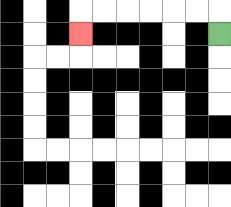{'start': '[9, 1]', 'end': '[3, 1]', 'path_directions': 'U,L,L,L,L,L,L,D', 'path_coordinates': '[[9, 1], [9, 0], [8, 0], [7, 0], [6, 0], [5, 0], [4, 0], [3, 0], [3, 1]]'}